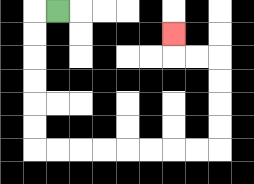{'start': '[2, 0]', 'end': '[7, 1]', 'path_directions': 'L,D,D,D,D,D,D,R,R,R,R,R,R,R,R,U,U,U,U,L,L,U', 'path_coordinates': '[[2, 0], [1, 0], [1, 1], [1, 2], [1, 3], [1, 4], [1, 5], [1, 6], [2, 6], [3, 6], [4, 6], [5, 6], [6, 6], [7, 6], [8, 6], [9, 6], [9, 5], [9, 4], [9, 3], [9, 2], [8, 2], [7, 2], [7, 1]]'}